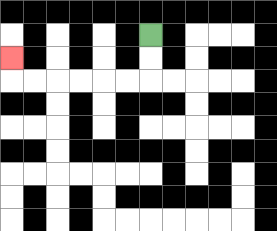{'start': '[6, 1]', 'end': '[0, 2]', 'path_directions': 'D,D,L,L,L,L,L,L,U', 'path_coordinates': '[[6, 1], [6, 2], [6, 3], [5, 3], [4, 3], [3, 3], [2, 3], [1, 3], [0, 3], [0, 2]]'}